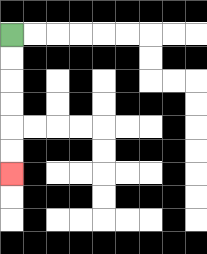{'start': '[0, 1]', 'end': '[0, 7]', 'path_directions': 'D,D,D,D,D,D', 'path_coordinates': '[[0, 1], [0, 2], [0, 3], [0, 4], [0, 5], [0, 6], [0, 7]]'}